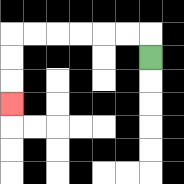{'start': '[6, 2]', 'end': '[0, 4]', 'path_directions': 'U,L,L,L,L,L,L,D,D,D', 'path_coordinates': '[[6, 2], [6, 1], [5, 1], [4, 1], [3, 1], [2, 1], [1, 1], [0, 1], [0, 2], [0, 3], [0, 4]]'}